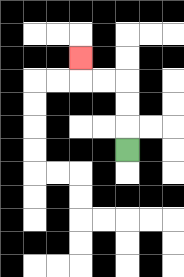{'start': '[5, 6]', 'end': '[3, 2]', 'path_directions': 'U,U,U,L,L,U', 'path_coordinates': '[[5, 6], [5, 5], [5, 4], [5, 3], [4, 3], [3, 3], [3, 2]]'}